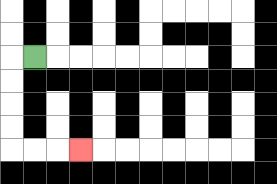{'start': '[1, 2]', 'end': '[3, 6]', 'path_directions': 'L,D,D,D,D,R,R,R', 'path_coordinates': '[[1, 2], [0, 2], [0, 3], [0, 4], [0, 5], [0, 6], [1, 6], [2, 6], [3, 6]]'}